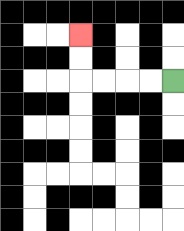{'start': '[7, 3]', 'end': '[3, 1]', 'path_directions': 'L,L,L,L,U,U', 'path_coordinates': '[[7, 3], [6, 3], [5, 3], [4, 3], [3, 3], [3, 2], [3, 1]]'}